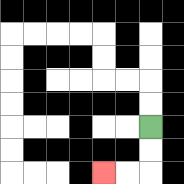{'start': '[6, 5]', 'end': '[4, 7]', 'path_directions': 'D,D,L,L', 'path_coordinates': '[[6, 5], [6, 6], [6, 7], [5, 7], [4, 7]]'}